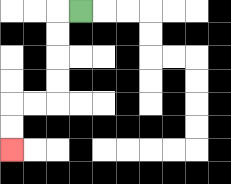{'start': '[3, 0]', 'end': '[0, 6]', 'path_directions': 'L,D,D,D,D,L,L,D,D', 'path_coordinates': '[[3, 0], [2, 0], [2, 1], [2, 2], [2, 3], [2, 4], [1, 4], [0, 4], [0, 5], [0, 6]]'}